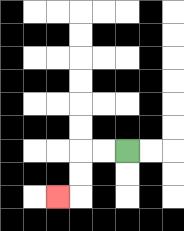{'start': '[5, 6]', 'end': '[2, 8]', 'path_directions': 'L,L,D,D,L', 'path_coordinates': '[[5, 6], [4, 6], [3, 6], [3, 7], [3, 8], [2, 8]]'}